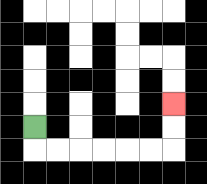{'start': '[1, 5]', 'end': '[7, 4]', 'path_directions': 'D,R,R,R,R,R,R,U,U', 'path_coordinates': '[[1, 5], [1, 6], [2, 6], [3, 6], [4, 6], [5, 6], [6, 6], [7, 6], [7, 5], [7, 4]]'}